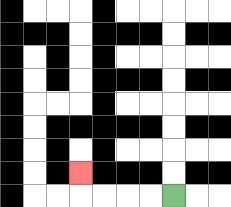{'start': '[7, 8]', 'end': '[3, 7]', 'path_directions': 'L,L,L,L,U', 'path_coordinates': '[[7, 8], [6, 8], [5, 8], [4, 8], [3, 8], [3, 7]]'}